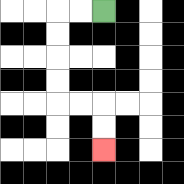{'start': '[4, 0]', 'end': '[4, 6]', 'path_directions': 'L,L,D,D,D,D,R,R,D,D', 'path_coordinates': '[[4, 0], [3, 0], [2, 0], [2, 1], [2, 2], [2, 3], [2, 4], [3, 4], [4, 4], [4, 5], [4, 6]]'}